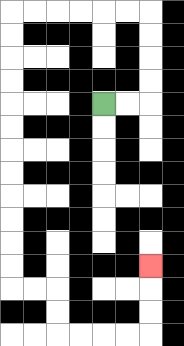{'start': '[4, 4]', 'end': '[6, 11]', 'path_directions': 'R,R,U,U,U,U,L,L,L,L,L,L,D,D,D,D,D,D,D,D,D,D,D,D,R,R,D,D,R,R,R,R,U,U,U', 'path_coordinates': '[[4, 4], [5, 4], [6, 4], [6, 3], [6, 2], [6, 1], [6, 0], [5, 0], [4, 0], [3, 0], [2, 0], [1, 0], [0, 0], [0, 1], [0, 2], [0, 3], [0, 4], [0, 5], [0, 6], [0, 7], [0, 8], [0, 9], [0, 10], [0, 11], [0, 12], [1, 12], [2, 12], [2, 13], [2, 14], [3, 14], [4, 14], [5, 14], [6, 14], [6, 13], [6, 12], [6, 11]]'}